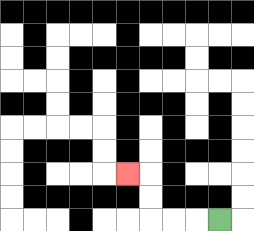{'start': '[9, 9]', 'end': '[5, 7]', 'path_directions': 'L,L,L,U,U,L', 'path_coordinates': '[[9, 9], [8, 9], [7, 9], [6, 9], [6, 8], [6, 7], [5, 7]]'}